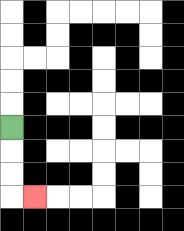{'start': '[0, 5]', 'end': '[1, 8]', 'path_directions': 'D,D,D,R', 'path_coordinates': '[[0, 5], [0, 6], [0, 7], [0, 8], [1, 8]]'}